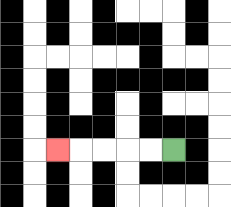{'start': '[7, 6]', 'end': '[2, 6]', 'path_directions': 'L,L,L,L,L', 'path_coordinates': '[[7, 6], [6, 6], [5, 6], [4, 6], [3, 6], [2, 6]]'}